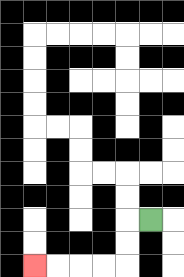{'start': '[6, 9]', 'end': '[1, 11]', 'path_directions': 'L,D,D,L,L,L,L', 'path_coordinates': '[[6, 9], [5, 9], [5, 10], [5, 11], [4, 11], [3, 11], [2, 11], [1, 11]]'}